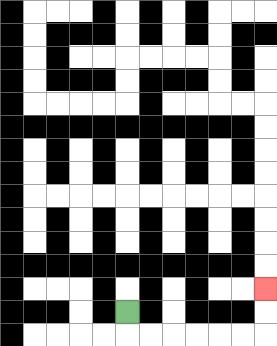{'start': '[5, 13]', 'end': '[11, 12]', 'path_directions': 'D,R,R,R,R,R,R,U,U', 'path_coordinates': '[[5, 13], [5, 14], [6, 14], [7, 14], [8, 14], [9, 14], [10, 14], [11, 14], [11, 13], [11, 12]]'}